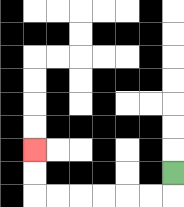{'start': '[7, 7]', 'end': '[1, 6]', 'path_directions': 'D,L,L,L,L,L,L,U,U', 'path_coordinates': '[[7, 7], [7, 8], [6, 8], [5, 8], [4, 8], [3, 8], [2, 8], [1, 8], [1, 7], [1, 6]]'}